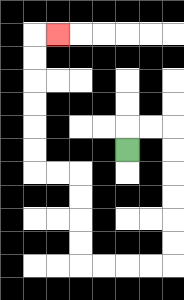{'start': '[5, 6]', 'end': '[2, 1]', 'path_directions': 'U,R,R,D,D,D,D,D,D,L,L,L,L,U,U,U,U,L,L,U,U,U,U,U,U,R', 'path_coordinates': '[[5, 6], [5, 5], [6, 5], [7, 5], [7, 6], [7, 7], [7, 8], [7, 9], [7, 10], [7, 11], [6, 11], [5, 11], [4, 11], [3, 11], [3, 10], [3, 9], [3, 8], [3, 7], [2, 7], [1, 7], [1, 6], [1, 5], [1, 4], [1, 3], [1, 2], [1, 1], [2, 1]]'}